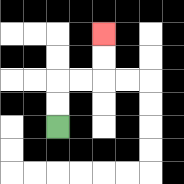{'start': '[2, 5]', 'end': '[4, 1]', 'path_directions': 'U,U,R,R,U,U', 'path_coordinates': '[[2, 5], [2, 4], [2, 3], [3, 3], [4, 3], [4, 2], [4, 1]]'}